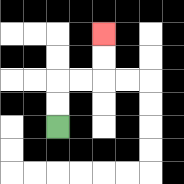{'start': '[2, 5]', 'end': '[4, 1]', 'path_directions': 'U,U,R,R,U,U', 'path_coordinates': '[[2, 5], [2, 4], [2, 3], [3, 3], [4, 3], [4, 2], [4, 1]]'}